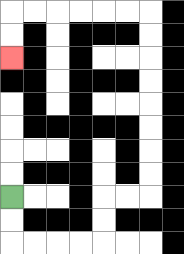{'start': '[0, 8]', 'end': '[0, 2]', 'path_directions': 'D,D,R,R,R,R,U,U,R,R,U,U,U,U,U,U,U,U,L,L,L,L,L,L,D,D', 'path_coordinates': '[[0, 8], [0, 9], [0, 10], [1, 10], [2, 10], [3, 10], [4, 10], [4, 9], [4, 8], [5, 8], [6, 8], [6, 7], [6, 6], [6, 5], [6, 4], [6, 3], [6, 2], [6, 1], [6, 0], [5, 0], [4, 0], [3, 0], [2, 0], [1, 0], [0, 0], [0, 1], [0, 2]]'}